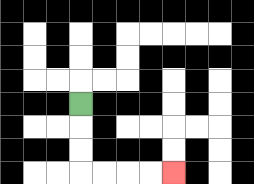{'start': '[3, 4]', 'end': '[7, 7]', 'path_directions': 'D,D,D,R,R,R,R', 'path_coordinates': '[[3, 4], [3, 5], [3, 6], [3, 7], [4, 7], [5, 7], [6, 7], [7, 7]]'}